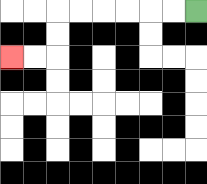{'start': '[8, 0]', 'end': '[0, 2]', 'path_directions': 'L,L,L,L,L,L,D,D,L,L', 'path_coordinates': '[[8, 0], [7, 0], [6, 0], [5, 0], [4, 0], [3, 0], [2, 0], [2, 1], [2, 2], [1, 2], [0, 2]]'}